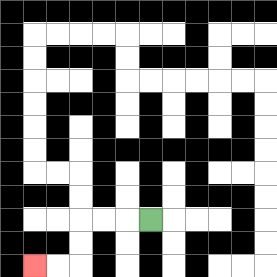{'start': '[6, 9]', 'end': '[1, 11]', 'path_directions': 'L,L,L,D,D,L,L', 'path_coordinates': '[[6, 9], [5, 9], [4, 9], [3, 9], [3, 10], [3, 11], [2, 11], [1, 11]]'}